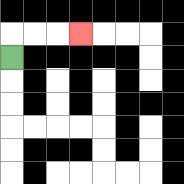{'start': '[0, 2]', 'end': '[3, 1]', 'path_directions': 'U,R,R,R', 'path_coordinates': '[[0, 2], [0, 1], [1, 1], [2, 1], [3, 1]]'}